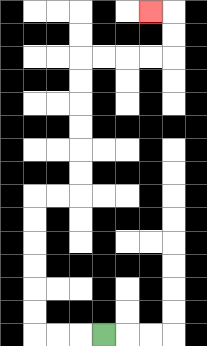{'start': '[4, 14]', 'end': '[6, 0]', 'path_directions': 'L,L,L,U,U,U,U,U,U,R,R,U,U,U,U,U,U,R,R,R,R,U,U,L', 'path_coordinates': '[[4, 14], [3, 14], [2, 14], [1, 14], [1, 13], [1, 12], [1, 11], [1, 10], [1, 9], [1, 8], [2, 8], [3, 8], [3, 7], [3, 6], [3, 5], [3, 4], [3, 3], [3, 2], [4, 2], [5, 2], [6, 2], [7, 2], [7, 1], [7, 0], [6, 0]]'}